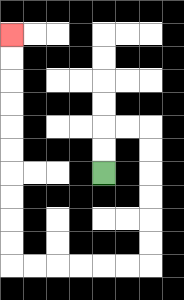{'start': '[4, 7]', 'end': '[0, 1]', 'path_directions': 'U,U,R,R,D,D,D,D,D,D,L,L,L,L,L,L,U,U,U,U,U,U,U,U,U,U', 'path_coordinates': '[[4, 7], [4, 6], [4, 5], [5, 5], [6, 5], [6, 6], [6, 7], [6, 8], [6, 9], [6, 10], [6, 11], [5, 11], [4, 11], [3, 11], [2, 11], [1, 11], [0, 11], [0, 10], [0, 9], [0, 8], [0, 7], [0, 6], [0, 5], [0, 4], [0, 3], [0, 2], [0, 1]]'}